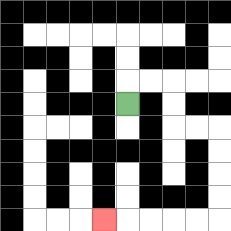{'start': '[5, 4]', 'end': '[4, 9]', 'path_directions': 'U,R,R,D,D,R,R,D,D,D,D,L,L,L,L,L', 'path_coordinates': '[[5, 4], [5, 3], [6, 3], [7, 3], [7, 4], [7, 5], [8, 5], [9, 5], [9, 6], [9, 7], [9, 8], [9, 9], [8, 9], [7, 9], [6, 9], [5, 9], [4, 9]]'}